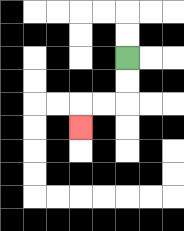{'start': '[5, 2]', 'end': '[3, 5]', 'path_directions': 'D,D,L,L,D', 'path_coordinates': '[[5, 2], [5, 3], [5, 4], [4, 4], [3, 4], [3, 5]]'}